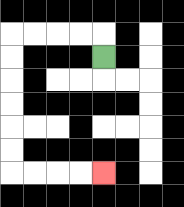{'start': '[4, 2]', 'end': '[4, 7]', 'path_directions': 'U,L,L,L,L,D,D,D,D,D,D,R,R,R,R', 'path_coordinates': '[[4, 2], [4, 1], [3, 1], [2, 1], [1, 1], [0, 1], [0, 2], [0, 3], [0, 4], [0, 5], [0, 6], [0, 7], [1, 7], [2, 7], [3, 7], [4, 7]]'}